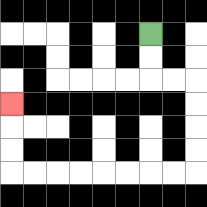{'start': '[6, 1]', 'end': '[0, 4]', 'path_directions': 'D,D,R,R,D,D,D,D,L,L,L,L,L,L,L,L,U,U,U', 'path_coordinates': '[[6, 1], [6, 2], [6, 3], [7, 3], [8, 3], [8, 4], [8, 5], [8, 6], [8, 7], [7, 7], [6, 7], [5, 7], [4, 7], [3, 7], [2, 7], [1, 7], [0, 7], [0, 6], [0, 5], [0, 4]]'}